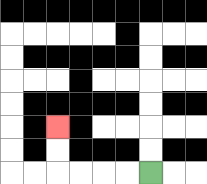{'start': '[6, 7]', 'end': '[2, 5]', 'path_directions': 'L,L,L,L,U,U', 'path_coordinates': '[[6, 7], [5, 7], [4, 7], [3, 7], [2, 7], [2, 6], [2, 5]]'}